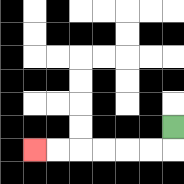{'start': '[7, 5]', 'end': '[1, 6]', 'path_directions': 'D,L,L,L,L,L,L', 'path_coordinates': '[[7, 5], [7, 6], [6, 6], [5, 6], [4, 6], [3, 6], [2, 6], [1, 6]]'}